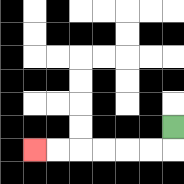{'start': '[7, 5]', 'end': '[1, 6]', 'path_directions': 'D,L,L,L,L,L,L', 'path_coordinates': '[[7, 5], [7, 6], [6, 6], [5, 6], [4, 6], [3, 6], [2, 6], [1, 6]]'}